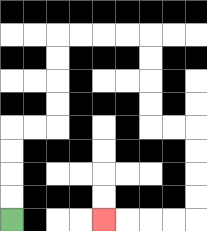{'start': '[0, 9]', 'end': '[4, 9]', 'path_directions': 'U,U,U,U,R,R,U,U,U,U,R,R,R,R,D,D,D,D,R,R,D,D,D,D,L,L,L,L', 'path_coordinates': '[[0, 9], [0, 8], [0, 7], [0, 6], [0, 5], [1, 5], [2, 5], [2, 4], [2, 3], [2, 2], [2, 1], [3, 1], [4, 1], [5, 1], [6, 1], [6, 2], [6, 3], [6, 4], [6, 5], [7, 5], [8, 5], [8, 6], [8, 7], [8, 8], [8, 9], [7, 9], [6, 9], [5, 9], [4, 9]]'}